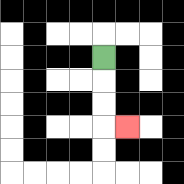{'start': '[4, 2]', 'end': '[5, 5]', 'path_directions': 'D,D,D,R', 'path_coordinates': '[[4, 2], [4, 3], [4, 4], [4, 5], [5, 5]]'}